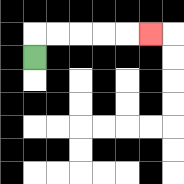{'start': '[1, 2]', 'end': '[6, 1]', 'path_directions': 'U,R,R,R,R,R', 'path_coordinates': '[[1, 2], [1, 1], [2, 1], [3, 1], [4, 1], [5, 1], [6, 1]]'}